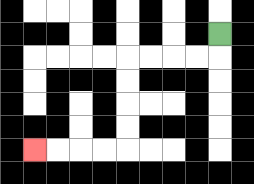{'start': '[9, 1]', 'end': '[1, 6]', 'path_directions': 'D,L,L,L,L,D,D,D,D,L,L,L,L', 'path_coordinates': '[[9, 1], [9, 2], [8, 2], [7, 2], [6, 2], [5, 2], [5, 3], [5, 4], [5, 5], [5, 6], [4, 6], [3, 6], [2, 6], [1, 6]]'}